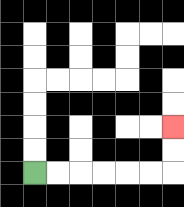{'start': '[1, 7]', 'end': '[7, 5]', 'path_directions': 'R,R,R,R,R,R,U,U', 'path_coordinates': '[[1, 7], [2, 7], [3, 7], [4, 7], [5, 7], [6, 7], [7, 7], [7, 6], [7, 5]]'}